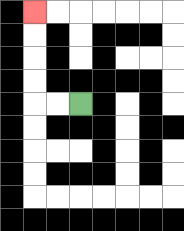{'start': '[3, 4]', 'end': '[1, 0]', 'path_directions': 'L,L,U,U,U,U', 'path_coordinates': '[[3, 4], [2, 4], [1, 4], [1, 3], [1, 2], [1, 1], [1, 0]]'}